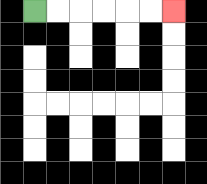{'start': '[1, 0]', 'end': '[7, 0]', 'path_directions': 'R,R,R,R,R,R', 'path_coordinates': '[[1, 0], [2, 0], [3, 0], [4, 0], [5, 0], [6, 0], [7, 0]]'}